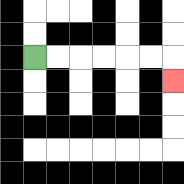{'start': '[1, 2]', 'end': '[7, 3]', 'path_directions': 'R,R,R,R,R,R,D', 'path_coordinates': '[[1, 2], [2, 2], [3, 2], [4, 2], [5, 2], [6, 2], [7, 2], [7, 3]]'}